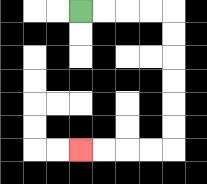{'start': '[3, 0]', 'end': '[3, 6]', 'path_directions': 'R,R,R,R,D,D,D,D,D,D,L,L,L,L', 'path_coordinates': '[[3, 0], [4, 0], [5, 0], [6, 0], [7, 0], [7, 1], [7, 2], [7, 3], [7, 4], [7, 5], [7, 6], [6, 6], [5, 6], [4, 6], [3, 6]]'}